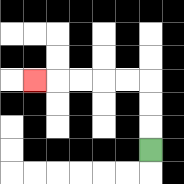{'start': '[6, 6]', 'end': '[1, 3]', 'path_directions': 'U,U,U,L,L,L,L,L', 'path_coordinates': '[[6, 6], [6, 5], [6, 4], [6, 3], [5, 3], [4, 3], [3, 3], [2, 3], [1, 3]]'}